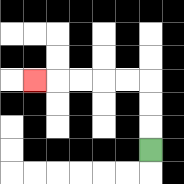{'start': '[6, 6]', 'end': '[1, 3]', 'path_directions': 'U,U,U,L,L,L,L,L', 'path_coordinates': '[[6, 6], [6, 5], [6, 4], [6, 3], [5, 3], [4, 3], [3, 3], [2, 3], [1, 3]]'}